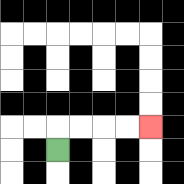{'start': '[2, 6]', 'end': '[6, 5]', 'path_directions': 'U,R,R,R,R', 'path_coordinates': '[[2, 6], [2, 5], [3, 5], [4, 5], [5, 5], [6, 5]]'}